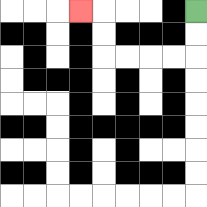{'start': '[8, 0]', 'end': '[3, 0]', 'path_directions': 'D,D,L,L,L,L,U,U,L', 'path_coordinates': '[[8, 0], [8, 1], [8, 2], [7, 2], [6, 2], [5, 2], [4, 2], [4, 1], [4, 0], [3, 0]]'}